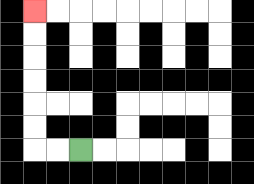{'start': '[3, 6]', 'end': '[1, 0]', 'path_directions': 'L,L,U,U,U,U,U,U', 'path_coordinates': '[[3, 6], [2, 6], [1, 6], [1, 5], [1, 4], [1, 3], [1, 2], [1, 1], [1, 0]]'}